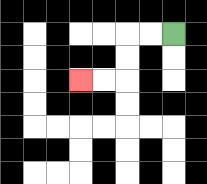{'start': '[7, 1]', 'end': '[3, 3]', 'path_directions': 'L,L,D,D,L,L', 'path_coordinates': '[[7, 1], [6, 1], [5, 1], [5, 2], [5, 3], [4, 3], [3, 3]]'}